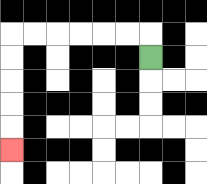{'start': '[6, 2]', 'end': '[0, 6]', 'path_directions': 'U,L,L,L,L,L,L,D,D,D,D,D', 'path_coordinates': '[[6, 2], [6, 1], [5, 1], [4, 1], [3, 1], [2, 1], [1, 1], [0, 1], [0, 2], [0, 3], [0, 4], [0, 5], [0, 6]]'}